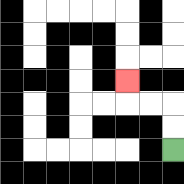{'start': '[7, 6]', 'end': '[5, 3]', 'path_directions': 'U,U,L,L,U', 'path_coordinates': '[[7, 6], [7, 5], [7, 4], [6, 4], [5, 4], [5, 3]]'}